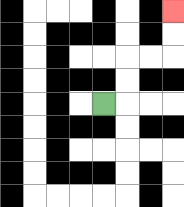{'start': '[4, 4]', 'end': '[7, 0]', 'path_directions': 'R,U,U,R,R,U,U', 'path_coordinates': '[[4, 4], [5, 4], [5, 3], [5, 2], [6, 2], [7, 2], [7, 1], [7, 0]]'}